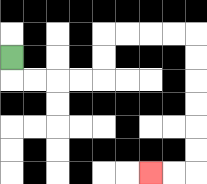{'start': '[0, 2]', 'end': '[6, 7]', 'path_directions': 'D,R,R,R,R,U,U,R,R,R,R,D,D,D,D,D,D,L,L', 'path_coordinates': '[[0, 2], [0, 3], [1, 3], [2, 3], [3, 3], [4, 3], [4, 2], [4, 1], [5, 1], [6, 1], [7, 1], [8, 1], [8, 2], [8, 3], [8, 4], [8, 5], [8, 6], [8, 7], [7, 7], [6, 7]]'}